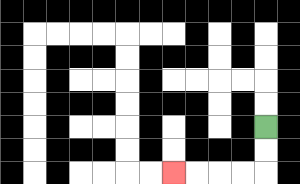{'start': '[11, 5]', 'end': '[7, 7]', 'path_directions': 'D,D,L,L,L,L', 'path_coordinates': '[[11, 5], [11, 6], [11, 7], [10, 7], [9, 7], [8, 7], [7, 7]]'}